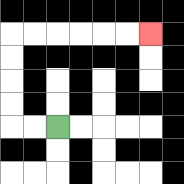{'start': '[2, 5]', 'end': '[6, 1]', 'path_directions': 'L,L,U,U,U,U,R,R,R,R,R,R', 'path_coordinates': '[[2, 5], [1, 5], [0, 5], [0, 4], [0, 3], [0, 2], [0, 1], [1, 1], [2, 1], [3, 1], [4, 1], [5, 1], [6, 1]]'}